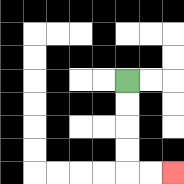{'start': '[5, 3]', 'end': '[7, 7]', 'path_directions': 'D,D,D,D,R,R', 'path_coordinates': '[[5, 3], [5, 4], [5, 5], [5, 6], [5, 7], [6, 7], [7, 7]]'}